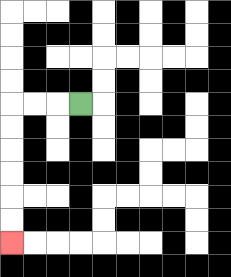{'start': '[3, 4]', 'end': '[0, 10]', 'path_directions': 'L,L,L,D,D,D,D,D,D', 'path_coordinates': '[[3, 4], [2, 4], [1, 4], [0, 4], [0, 5], [0, 6], [0, 7], [0, 8], [0, 9], [0, 10]]'}